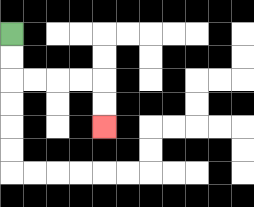{'start': '[0, 1]', 'end': '[4, 5]', 'path_directions': 'D,D,R,R,R,R,D,D', 'path_coordinates': '[[0, 1], [0, 2], [0, 3], [1, 3], [2, 3], [3, 3], [4, 3], [4, 4], [4, 5]]'}